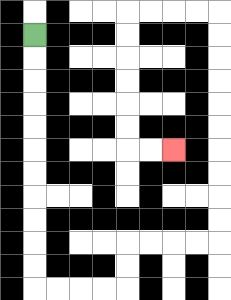{'start': '[1, 1]', 'end': '[7, 6]', 'path_directions': 'D,D,D,D,D,D,D,D,D,D,D,R,R,R,R,U,U,R,R,R,R,U,U,U,U,U,U,U,U,U,U,L,L,L,L,D,D,D,D,D,D,R,R', 'path_coordinates': '[[1, 1], [1, 2], [1, 3], [1, 4], [1, 5], [1, 6], [1, 7], [1, 8], [1, 9], [1, 10], [1, 11], [1, 12], [2, 12], [3, 12], [4, 12], [5, 12], [5, 11], [5, 10], [6, 10], [7, 10], [8, 10], [9, 10], [9, 9], [9, 8], [9, 7], [9, 6], [9, 5], [9, 4], [9, 3], [9, 2], [9, 1], [9, 0], [8, 0], [7, 0], [6, 0], [5, 0], [5, 1], [5, 2], [5, 3], [5, 4], [5, 5], [5, 6], [6, 6], [7, 6]]'}